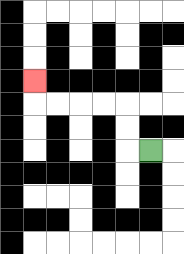{'start': '[6, 6]', 'end': '[1, 3]', 'path_directions': 'L,U,U,L,L,L,L,U', 'path_coordinates': '[[6, 6], [5, 6], [5, 5], [5, 4], [4, 4], [3, 4], [2, 4], [1, 4], [1, 3]]'}